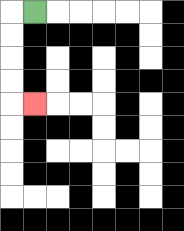{'start': '[1, 0]', 'end': '[1, 4]', 'path_directions': 'L,D,D,D,D,R', 'path_coordinates': '[[1, 0], [0, 0], [0, 1], [0, 2], [0, 3], [0, 4], [1, 4]]'}